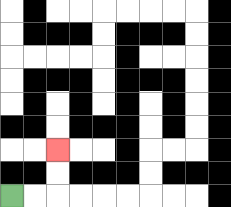{'start': '[0, 8]', 'end': '[2, 6]', 'path_directions': 'R,R,U,U', 'path_coordinates': '[[0, 8], [1, 8], [2, 8], [2, 7], [2, 6]]'}